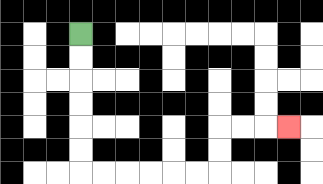{'start': '[3, 1]', 'end': '[12, 5]', 'path_directions': 'D,D,D,D,D,D,R,R,R,R,R,R,U,U,R,R,R', 'path_coordinates': '[[3, 1], [3, 2], [3, 3], [3, 4], [3, 5], [3, 6], [3, 7], [4, 7], [5, 7], [6, 7], [7, 7], [8, 7], [9, 7], [9, 6], [9, 5], [10, 5], [11, 5], [12, 5]]'}